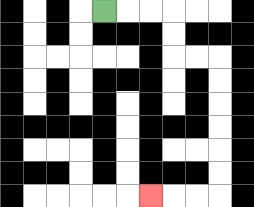{'start': '[4, 0]', 'end': '[6, 8]', 'path_directions': 'R,R,R,D,D,R,R,D,D,D,D,D,D,L,L,L', 'path_coordinates': '[[4, 0], [5, 0], [6, 0], [7, 0], [7, 1], [7, 2], [8, 2], [9, 2], [9, 3], [9, 4], [9, 5], [9, 6], [9, 7], [9, 8], [8, 8], [7, 8], [6, 8]]'}